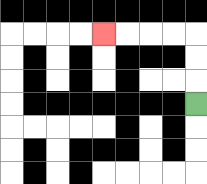{'start': '[8, 4]', 'end': '[4, 1]', 'path_directions': 'U,U,U,L,L,L,L', 'path_coordinates': '[[8, 4], [8, 3], [8, 2], [8, 1], [7, 1], [6, 1], [5, 1], [4, 1]]'}